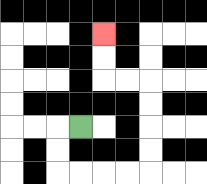{'start': '[3, 5]', 'end': '[4, 1]', 'path_directions': 'L,D,D,R,R,R,R,U,U,U,U,L,L,U,U', 'path_coordinates': '[[3, 5], [2, 5], [2, 6], [2, 7], [3, 7], [4, 7], [5, 7], [6, 7], [6, 6], [6, 5], [6, 4], [6, 3], [5, 3], [4, 3], [4, 2], [4, 1]]'}